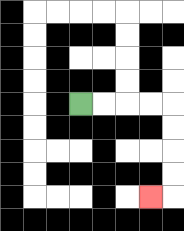{'start': '[3, 4]', 'end': '[6, 8]', 'path_directions': 'R,R,R,R,D,D,D,D,L', 'path_coordinates': '[[3, 4], [4, 4], [5, 4], [6, 4], [7, 4], [7, 5], [7, 6], [7, 7], [7, 8], [6, 8]]'}